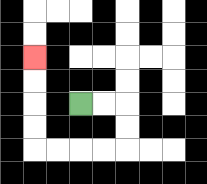{'start': '[3, 4]', 'end': '[1, 2]', 'path_directions': 'R,R,D,D,L,L,L,L,U,U,U,U', 'path_coordinates': '[[3, 4], [4, 4], [5, 4], [5, 5], [5, 6], [4, 6], [3, 6], [2, 6], [1, 6], [1, 5], [1, 4], [1, 3], [1, 2]]'}